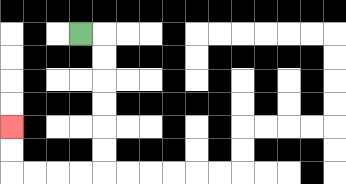{'start': '[3, 1]', 'end': '[0, 5]', 'path_directions': 'R,D,D,D,D,D,D,L,L,L,L,U,U', 'path_coordinates': '[[3, 1], [4, 1], [4, 2], [4, 3], [4, 4], [4, 5], [4, 6], [4, 7], [3, 7], [2, 7], [1, 7], [0, 7], [0, 6], [0, 5]]'}